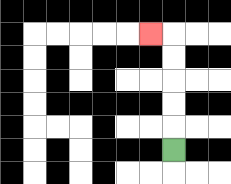{'start': '[7, 6]', 'end': '[6, 1]', 'path_directions': 'U,U,U,U,U,L', 'path_coordinates': '[[7, 6], [7, 5], [7, 4], [7, 3], [7, 2], [7, 1], [6, 1]]'}